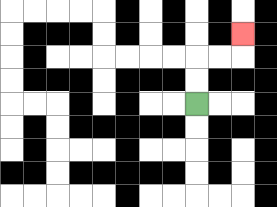{'start': '[8, 4]', 'end': '[10, 1]', 'path_directions': 'U,U,R,R,U', 'path_coordinates': '[[8, 4], [8, 3], [8, 2], [9, 2], [10, 2], [10, 1]]'}